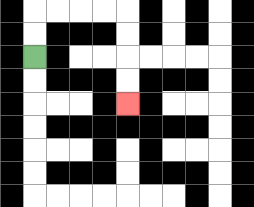{'start': '[1, 2]', 'end': '[5, 4]', 'path_directions': 'U,U,R,R,R,R,D,D,D,D', 'path_coordinates': '[[1, 2], [1, 1], [1, 0], [2, 0], [3, 0], [4, 0], [5, 0], [5, 1], [5, 2], [5, 3], [5, 4]]'}